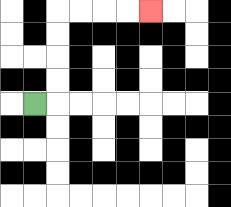{'start': '[1, 4]', 'end': '[6, 0]', 'path_directions': 'R,U,U,U,U,R,R,R,R', 'path_coordinates': '[[1, 4], [2, 4], [2, 3], [2, 2], [2, 1], [2, 0], [3, 0], [4, 0], [5, 0], [6, 0]]'}